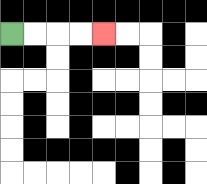{'start': '[0, 1]', 'end': '[4, 1]', 'path_directions': 'R,R,R,R', 'path_coordinates': '[[0, 1], [1, 1], [2, 1], [3, 1], [4, 1]]'}